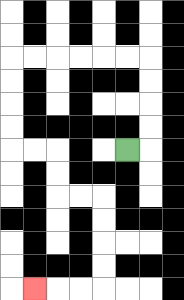{'start': '[5, 6]', 'end': '[1, 12]', 'path_directions': 'R,U,U,U,U,L,L,L,L,L,L,D,D,D,D,R,R,D,D,R,R,D,D,D,D,L,L,L', 'path_coordinates': '[[5, 6], [6, 6], [6, 5], [6, 4], [6, 3], [6, 2], [5, 2], [4, 2], [3, 2], [2, 2], [1, 2], [0, 2], [0, 3], [0, 4], [0, 5], [0, 6], [1, 6], [2, 6], [2, 7], [2, 8], [3, 8], [4, 8], [4, 9], [4, 10], [4, 11], [4, 12], [3, 12], [2, 12], [1, 12]]'}